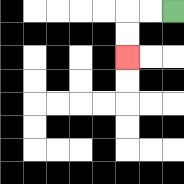{'start': '[7, 0]', 'end': '[5, 2]', 'path_directions': 'L,L,D,D', 'path_coordinates': '[[7, 0], [6, 0], [5, 0], [5, 1], [5, 2]]'}